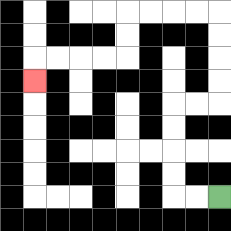{'start': '[9, 8]', 'end': '[1, 3]', 'path_directions': 'L,L,U,U,U,U,R,R,U,U,U,U,L,L,L,L,D,D,L,L,L,L,D', 'path_coordinates': '[[9, 8], [8, 8], [7, 8], [7, 7], [7, 6], [7, 5], [7, 4], [8, 4], [9, 4], [9, 3], [9, 2], [9, 1], [9, 0], [8, 0], [7, 0], [6, 0], [5, 0], [5, 1], [5, 2], [4, 2], [3, 2], [2, 2], [1, 2], [1, 3]]'}